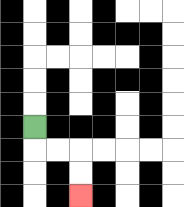{'start': '[1, 5]', 'end': '[3, 8]', 'path_directions': 'D,R,R,D,D', 'path_coordinates': '[[1, 5], [1, 6], [2, 6], [3, 6], [3, 7], [3, 8]]'}